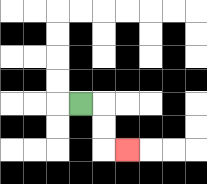{'start': '[3, 4]', 'end': '[5, 6]', 'path_directions': 'R,D,D,R', 'path_coordinates': '[[3, 4], [4, 4], [4, 5], [4, 6], [5, 6]]'}